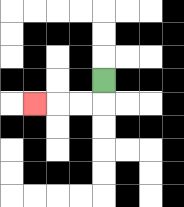{'start': '[4, 3]', 'end': '[1, 4]', 'path_directions': 'D,L,L,L', 'path_coordinates': '[[4, 3], [4, 4], [3, 4], [2, 4], [1, 4]]'}